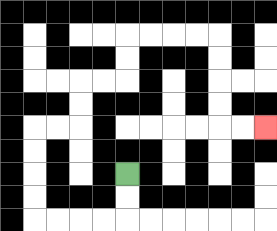{'start': '[5, 7]', 'end': '[11, 5]', 'path_directions': 'D,D,L,L,L,L,U,U,U,U,R,R,U,U,R,R,U,U,R,R,R,R,D,D,D,D,R,R', 'path_coordinates': '[[5, 7], [5, 8], [5, 9], [4, 9], [3, 9], [2, 9], [1, 9], [1, 8], [1, 7], [1, 6], [1, 5], [2, 5], [3, 5], [3, 4], [3, 3], [4, 3], [5, 3], [5, 2], [5, 1], [6, 1], [7, 1], [8, 1], [9, 1], [9, 2], [9, 3], [9, 4], [9, 5], [10, 5], [11, 5]]'}